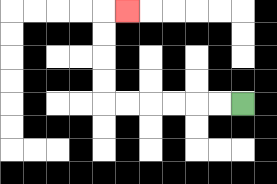{'start': '[10, 4]', 'end': '[5, 0]', 'path_directions': 'L,L,L,L,L,L,U,U,U,U,R', 'path_coordinates': '[[10, 4], [9, 4], [8, 4], [7, 4], [6, 4], [5, 4], [4, 4], [4, 3], [4, 2], [4, 1], [4, 0], [5, 0]]'}